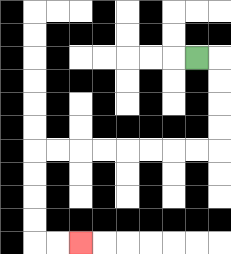{'start': '[8, 2]', 'end': '[3, 10]', 'path_directions': 'R,D,D,D,D,L,L,L,L,L,L,L,L,D,D,D,D,R,R', 'path_coordinates': '[[8, 2], [9, 2], [9, 3], [9, 4], [9, 5], [9, 6], [8, 6], [7, 6], [6, 6], [5, 6], [4, 6], [3, 6], [2, 6], [1, 6], [1, 7], [1, 8], [1, 9], [1, 10], [2, 10], [3, 10]]'}